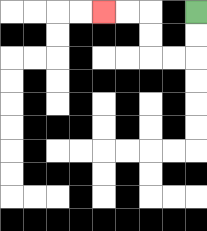{'start': '[8, 0]', 'end': '[4, 0]', 'path_directions': 'D,D,L,L,U,U,L,L', 'path_coordinates': '[[8, 0], [8, 1], [8, 2], [7, 2], [6, 2], [6, 1], [6, 0], [5, 0], [4, 0]]'}